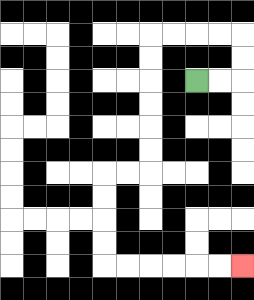{'start': '[8, 3]', 'end': '[10, 11]', 'path_directions': 'R,R,U,U,L,L,L,L,D,D,D,D,D,D,L,L,D,D,D,D,R,R,R,R,R,R', 'path_coordinates': '[[8, 3], [9, 3], [10, 3], [10, 2], [10, 1], [9, 1], [8, 1], [7, 1], [6, 1], [6, 2], [6, 3], [6, 4], [6, 5], [6, 6], [6, 7], [5, 7], [4, 7], [4, 8], [4, 9], [4, 10], [4, 11], [5, 11], [6, 11], [7, 11], [8, 11], [9, 11], [10, 11]]'}